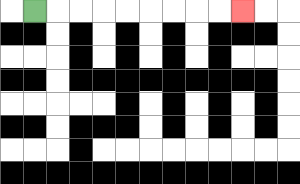{'start': '[1, 0]', 'end': '[10, 0]', 'path_directions': 'R,R,R,R,R,R,R,R,R', 'path_coordinates': '[[1, 0], [2, 0], [3, 0], [4, 0], [5, 0], [6, 0], [7, 0], [8, 0], [9, 0], [10, 0]]'}